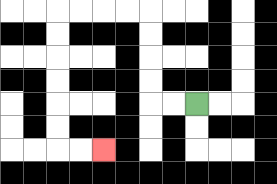{'start': '[8, 4]', 'end': '[4, 6]', 'path_directions': 'L,L,U,U,U,U,L,L,L,L,D,D,D,D,D,D,R,R', 'path_coordinates': '[[8, 4], [7, 4], [6, 4], [6, 3], [6, 2], [6, 1], [6, 0], [5, 0], [4, 0], [3, 0], [2, 0], [2, 1], [2, 2], [2, 3], [2, 4], [2, 5], [2, 6], [3, 6], [4, 6]]'}